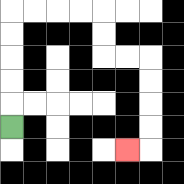{'start': '[0, 5]', 'end': '[5, 6]', 'path_directions': 'U,U,U,U,U,R,R,R,R,D,D,R,R,D,D,D,D,L', 'path_coordinates': '[[0, 5], [0, 4], [0, 3], [0, 2], [0, 1], [0, 0], [1, 0], [2, 0], [3, 0], [4, 0], [4, 1], [4, 2], [5, 2], [6, 2], [6, 3], [6, 4], [6, 5], [6, 6], [5, 6]]'}